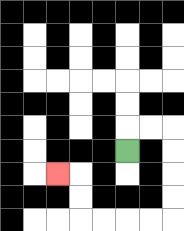{'start': '[5, 6]', 'end': '[2, 7]', 'path_directions': 'U,R,R,D,D,D,D,L,L,L,L,U,U,L', 'path_coordinates': '[[5, 6], [5, 5], [6, 5], [7, 5], [7, 6], [7, 7], [7, 8], [7, 9], [6, 9], [5, 9], [4, 9], [3, 9], [3, 8], [3, 7], [2, 7]]'}